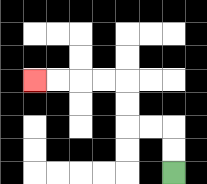{'start': '[7, 7]', 'end': '[1, 3]', 'path_directions': 'U,U,L,L,U,U,L,L,L,L', 'path_coordinates': '[[7, 7], [7, 6], [7, 5], [6, 5], [5, 5], [5, 4], [5, 3], [4, 3], [3, 3], [2, 3], [1, 3]]'}